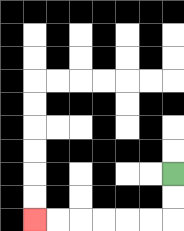{'start': '[7, 7]', 'end': '[1, 9]', 'path_directions': 'D,D,L,L,L,L,L,L', 'path_coordinates': '[[7, 7], [7, 8], [7, 9], [6, 9], [5, 9], [4, 9], [3, 9], [2, 9], [1, 9]]'}